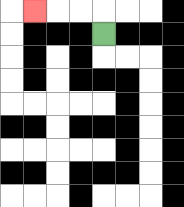{'start': '[4, 1]', 'end': '[1, 0]', 'path_directions': 'U,L,L,L', 'path_coordinates': '[[4, 1], [4, 0], [3, 0], [2, 0], [1, 0]]'}